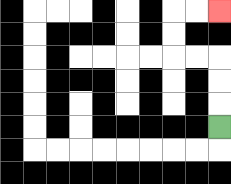{'start': '[9, 5]', 'end': '[9, 0]', 'path_directions': 'U,U,U,L,L,U,U,R,R', 'path_coordinates': '[[9, 5], [9, 4], [9, 3], [9, 2], [8, 2], [7, 2], [7, 1], [7, 0], [8, 0], [9, 0]]'}